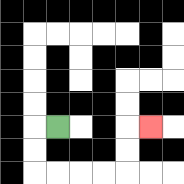{'start': '[2, 5]', 'end': '[6, 5]', 'path_directions': 'L,D,D,R,R,R,R,U,U,R', 'path_coordinates': '[[2, 5], [1, 5], [1, 6], [1, 7], [2, 7], [3, 7], [4, 7], [5, 7], [5, 6], [5, 5], [6, 5]]'}